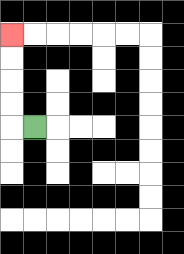{'start': '[1, 5]', 'end': '[0, 1]', 'path_directions': 'L,U,U,U,U', 'path_coordinates': '[[1, 5], [0, 5], [0, 4], [0, 3], [0, 2], [0, 1]]'}